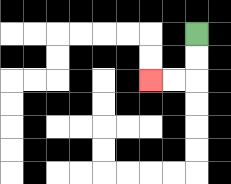{'start': '[8, 1]', 'end': '[6, 3]', 'path_directions': 'D,D,L,L', 'path_coordinates': '[[8, 1], [8, 2], [8, 3], [7, 3], [6, 3]]'}